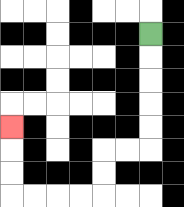{'start': '[6, 1]', 'end': '[0, 5]', 'path_directions': 'D,D,D,D,D,L,L,D,D,L,L,L,L,U,U,U', 'path_coordinates': '[[6, 1], [6, 2], [6, 3], [6, 4], [6, 5], [6, 6], [5, 6], [4, 6], [4, 7], [4, 8], [3, 8], [2, 8], [1, 8], [0, 8], [0, 7], [0, 6], [0, 5]]'}